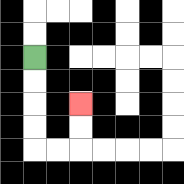{'start': '[1, 2]', 'end': '[3, 4]', 'path_directions': 'D,D,D,D,R,R,U,U', 'path_coordinates': '[[1, 2], [1, 3], [1, 4], [1, 5], [1, 6], [2, 6], [3, 6], [3, 5], [3, 4]]'}